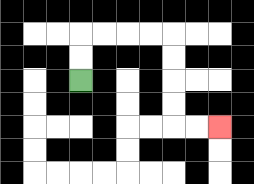{'start': '[3, 3]', 'end': '[9, 5]', 'path_directions': 'U,U,R,R,R,R,D,D,D,D,R,R', 'path_coordinates': '[[3, 3], [3, 2], [3, 1], [4, 1], [5, 1], [6, 1], [7, 1], [7, 2], [7, 3], [7, 4], [7, 5], [8, 5], [9, 5]]'}